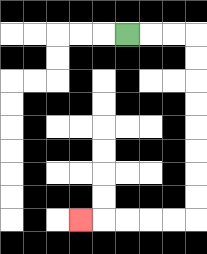{'start': '[5, 1]', 'end': '[3, 9]', 'path_directions': 'R,R,R,D,D,D,D,D,D,D,D,L,L,L,L,L', 'path_coordinates': '[[5, 1], [6, 1], [7, 1], [8, 1], [8, 2], [8, 3], [8, 4], [8, 5], [8, 6], [8, 7], [8, 8], [8, 9], [7, 9], [6, 9], [5, 9], [4, 9], [3, 9]]'}